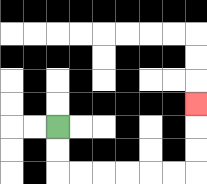{'start': '[2, 5]', 'end': '[8, 4]', 'path_directions': 'D,D,R,R,R,R,R,R,U,U,U', 'path_coordinates': '[[2, 5], [2, 6], [2, 7], [3, 7], [4, 7], [5, 7], [6, 7], [7, 7], [8, 7], [8, 6], [8, 5], [8, 4]]'}